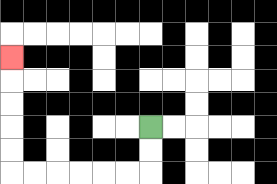{'start': '[6, 5]', 'end': '[0, 2]', 'path_directions': 'D,D,L,L,L,L,L,L,U,U,U,U,U', 'path_coordinates': '[[6, 5], [6, 6], [6, 7], [5, 7], [4, 7], [3, 7], [2, 7], [1, 7], [0, 7], [0, 6], [0, 5], [0, 4], [0, 3], [0, 2]]'}